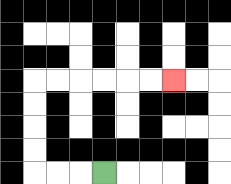{'start': '[4, 7]', 'end': '[7, 3]', 'path_directions': 'L,L,L,U,U,U,U,R,R,R,R,R,R', 'path_coordinates': '[[4, 7], [3, 7], [2, 7], [1, 7], [1, 6], [1, 5], [1, 4], [1, 3], [2, 3], [3, 3], [4, 3], [5, 3], [6, 3], [7, 3]]'}